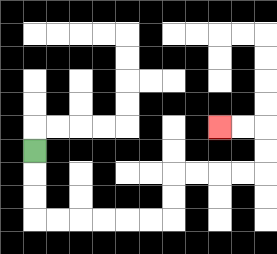{'start': '[1, 6]', 'end': '[9, 5]', 'path_directions': 'D,D,D,R,R,R,R,R,R,U,U,R,R,R,R,U,U,L,L', 'path_coordinates': '[[1, 6], [1, 7], [1, 8], [1, 9], [2, 9], [3, 9], [4, 9], [5, 9], [6, 9], [7, 9], [7, 8], [7, 7], [8, 7], [9, 7], [10, 7], [11, 7], [11, 6], [11, 5], [10, 5], [9, 5]]'}